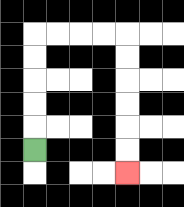{'start': '[1, 6]', 'end': '[5, 7]', 'path_directions': 'U,U,U,U,U,R,R,R,R,D,D,D,D,D,D', 'path_coordinates': '[[1, 6], [1, 5], [1, 4], [1, 3], [1, 2], [1, 1], [2, 1], [3, 1], [4, 1], [5, 1], [5, 2], [5, 3], [5, 4], [5, 5], [5, 6], [5, 7]]'}